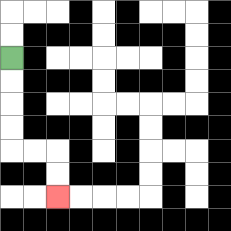{'start': '[0, 2]', 'end': '[2, 8]', 'path_directions': 'D,D,D,D,R,R,D,D', 'path_coordinates': '[[0, 2], [0, 3], [0, 4], [0, 5], [0, 6], [1, 6], [2, 6], [2, 7], [2, 8]]'}